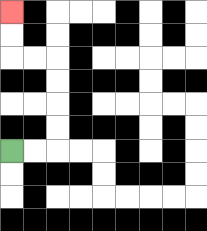{'start': '[0, 6]', 'end': '[0, 0]', 'path_directions': 'R,R,U,U,U,U,L,L,U,U', 'path_coordinates': '[[0, 6], [1, 6], [2, 6], [2, 5], [2, 4], [2, 3], [2, 2], [1, 2], [0, 2], [0, 1], [0, 0]]'}